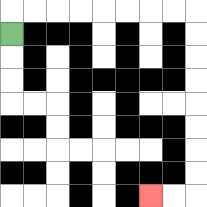{'start': '[0, 1]', 'end': '[6, 8]', 'path_directions': 'U,R,R,R,R,R,R,R,R,D,D,D,D,D,D,D,D,L,L', 'path_coordinates': '[[0, 1], [0, 0], [1, 0], [2, 0], [3, 0], [4, 0], [5, 0], [6, 0], [7, 0], [8, 0], [8, 1], [8, 2], [8, 3], [8, 4], [8, 5], [8, 6], [8, 7], [8, 8], [7, 8], [6, 8]]'}